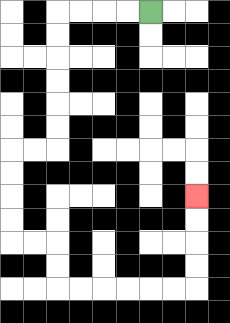{'start': '[6, 0]', 'end': '[8, 8]', 'path_directions': 'L,L,L,L,D,D,D,D,D,D,L,L,D,D,D,D,R,R,D,D,R,R,R,R,R,R,U,U,U,U', 'path_coordinates': '[[6, 0], [5, 0], [4, 0], [3, 0], [2, 0], [2, 1], [2, 2], [2, 3], [2, 4], [2, 5], [2, 6], [1, 6], [0, 6], [0, 7], [0, 8], [0, 9], [0, 10], [1, 10], [2, 10], [2, 11], [2, 12], [3, 12], [4, 12], [5, 12], [6, 12], [7, 12], [8, 12], [8, 11], [8, 10], [8, 9], [8, 8]]'}